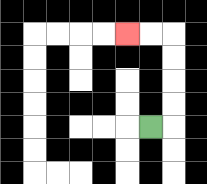{'start': '[6, 5]', 'end': '[5, 1]', 'path_directions': 'R,U,U,U,U,L,L', 'path_coordinates': '[[6, 5], [7, 5], [7, 4], [7, 3], [7, 2], [7, 1], [6, 1], [5, 1]]'}